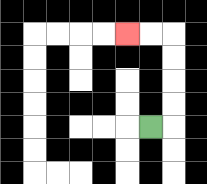{'start': '[6, 5]', 'end': '[5, 1]', 'path_directions': 'R,U,U,U,U,L,L', 'path_coordinates': '[[6, 5], [7, 5], [7, 4], [7, 3], [7, 2], [7, 1], [6, 1], [5, 1]]'}